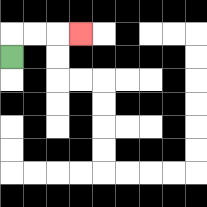{'start': '[0, 2]', 'end': '[3, 1]', 'path_directions': 'U,R,R,R', 'path_coordinates': '[[0, 2], [0, 1], [1, 1], [2, 1], [3, 1]]'}